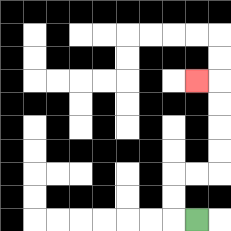{'start': '[8, 9]', 'end': '[8, 3]', 'path_directions': 'L,U,U,R,R,U,U,U,U,L', 'path_coordinates': '[[8, 9], [7, 9], [7, 8], [7, 7], [8, 7], [9, 7], [9, 6], [9, 5], [9, 4], [9, 3], [8, 3]]'}